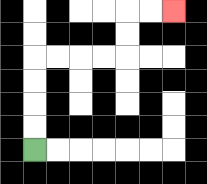{'start': '[1, 6]', 'end': '[7, 0]', 'path_directions': 'U,U,U,U,R,R,R,R,U,U,R,R', 'path_coordinates': '[[1, 6], [1, 5], [1, 4], [1, 3], [1, 2], [2, 2], [3, 2], [4, 2], [5, 2], [5, 1], [5, 0], [6, 0], [7, 0]]'}